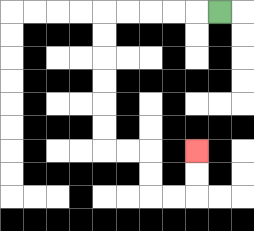{'start': '[9, 0]', 'end': '[8, 6]', 'path_directions': 'L,L,L,L,L,D,D,D,D,D,D,R,R,D,D,R,R,U,U', 'path_coordinates': '[[9, 0], [8, 0], [7, 0], [6, 0], [5, 0], [4, 0], [4, 1], [4, 2], [4, 3], [4, 4], [4, 5], [4, 6], [5, 6], [6, 6], [6, 7], [6, 8], [7, 8], [8, 8], [8, 7], [8, 6]]'}